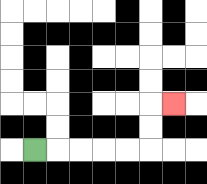{'start': '[1, 6]', 'end': '[7, 4]', 'path_directions': 'R,R,R,R,R,U,U,R', 'path_coordinates': '[[1, 6], [2, 6], [3, 6], [4, 6], [5, 6], [6, 6], [6, 5], [6, 4], [7, 4]]'}